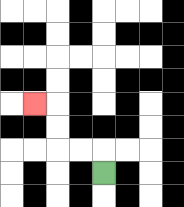{'start': '[4, 7]', 'end': '[1, 4]', 'path_directions': 'U,L,L,U,U,L', 'path_coordinates': '[[4, 7], [4, 6], [3, 6], [2, 6], [2, 5], [2, 4], [1, 4]]'}